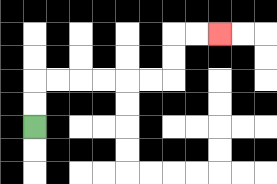{'start': '[1, 5]', 'end': '[9, 1]', 'path_directions': 'U,U,R,R,R,R,R,R,U,U,R,R', 'path_coordinates': '[[1, 5], [1, 4], [1, 3], [2, 3], [3, 3], [4, 3], [5, 3], [6, 3], [7, 3], [7, 2], [7, 1], [8, 1], [9, 1]]'}